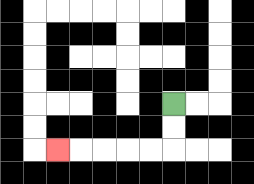{'start': '[7, 4]', 'end': '[2, 6]', 'path_directions': 'D,D,L,L,L,L,L', 'path_coordinates': '[[7, 4], [7, 5], [7, 6], [6, 6], [5, 6], [4, 6], [3, 6], [2, 6]]'}